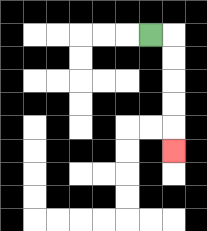{'start': '[6, 1]', 'end': '[7, 6]', 'path_directions': 'R,D,D,D,D,D', 'path_coordinates': '[[6, 1], [7, 1], [7, 2], [7, 3], [7, 4], [7, 5], [7, 6]]'}